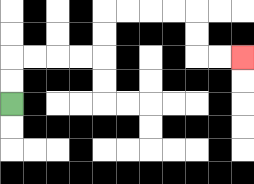{'start': '[0, 4]', 'end': '[10, 2]', 'path_directions': 'U,U,R,R,R,R,U,U,R,R,R,R,D,D,R,R', 'path_coordinates': '[[0, 4], [0, 3], [0, 2], [1, 2], [2, 2], [3, 2], [4, 2], [4, 1], [4, 0], [5, 0], [6, 0], [7, 0], [8, 0], [8, 1], [8, 2], [9, 2], [10, 2]]'}